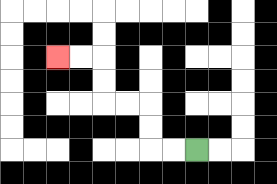{'start': '[8, 6]', 'end': '[2, 2]', 'path_directions': 'L,L,U,U,L,L,U,U,L,L', 'path_coordinates': '[[8, 6], [7, 6], [6, 6], [6, 5], [6, 4], [5, 4], [4, 4], [4, 3], [4, 2], [3, 2], [2, 2]]'}